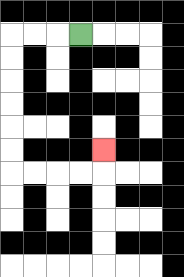{'start': '[3, 1]', 'end': '[4, 6]', 'path_directions': 'L,L,L,D,D,D,D,D,D,R,R,R,R,U', 'path_coordinates': '[[3, 1], [2, 1], [1, 1], [0, 1], [0, 2], [0, 3], [0, 4], [0, 5], [0, 6], [0, 7], [1, 7], [2, 7], [3, 7], [4, 7], [4, 6]]'}